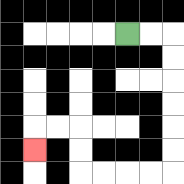{'start': '[5, 1]', 'end': '[1, 6]', 'path_directions': 'R,R,D,D,D,D,D,D,L,L,L,L,U,U,L,L,D', 'path_coordinates': '[[5, 1], [6, 1], [7, 1], [7, 2], [7, 3], [7, 4], [7, 5], [7, 6], [7, 7], [6, 7], [5, 7], [4, 7], [3, 7], [3, 6], [3, 5], [2, 5], [1, 5], [1, 6]]'}